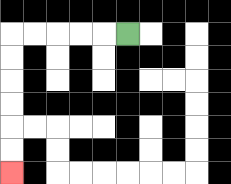{'start': '[5, 1]', 'end': '[0, 7]', 'path_directions': 'L,L,L,L,L,D,D,D,D,D,D', 'path_coordinates': '[[5, 1], [4, 1], [3, 1], [2, 1], [1, 1], [0, 1], [0, 2], [0, 3], [0, 4], [0, 5], [0, 6], [0, 7]]'}